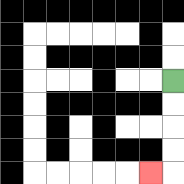{'start': '[7, 3]', 'end': '[6, 7]', 'path_directions': 'D,D,D,D,L', 'path_coordinates': '[[7, 3], [7, 4], [7, 5], [7, 6], [7, 7], [6, 7]]'}